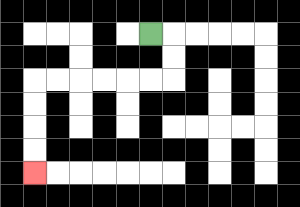{'start': '[6, 1]', 'end': '[1, 7]', 'path_directions': 'R,D,D,L,L,L,L,L,L,D,D,D,D', 'path_coordinates': '[[6, 1], [7, 1], [7, 2], [7, 3], [6, 3], [5, 3], [4, 3], [3, 3], [2, 3], [1, 3], [1, 4], [1, 5], [1, 6], [1, 7]]'}